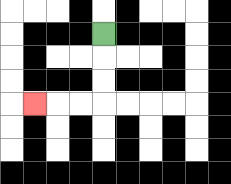{'start': '[4, 1]', 'end': '[1, 4]', 'path_directions': 'D,D,D,L,L,L', 'path_coordinates': '[[4, 1], [4, 2], [4, 3], [4, 4], [3, 4], [2, 4], [1, 4]]'}